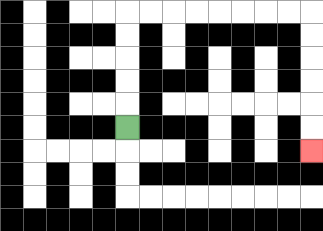{'start': '[5, 5]', 'end': '[13, 6]', 'path_directions': 'U,U,U,U,U,R,R,R,R,R,R,R,R,D,D,D,D,D,D', 'path_coordinates': '[[5, 5], [5, 4], [5, 3], [5, 2], [5, 1], [5, 0], [6, 0], [7, 0], [8, 0], [9, 0], [10, 0], [11, 0], [12, 0], [13, 0], [13, 1], [13, 2], [13, 3], [13, 4], [13, 5], [13, 6]]'}